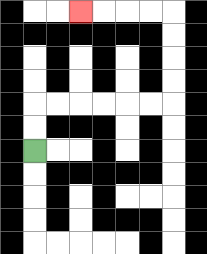{'start': '[1, 6]', 'end': '[3, 0]', 'path_directions': 'U,U,R,R,R,R,R,R,U,U,U,U,L,L,L,L', 'path_coordinates': '[[1, 6], [1, 5], [1, 4], [2, 4], [3, 4], [4, 4], [5, 4], [6, 4], [7, 4], [7, 3], [7, 2], [7, 1], [7, 0], [6, 0], [5, 0], [4, 0], [3, 0]]'}